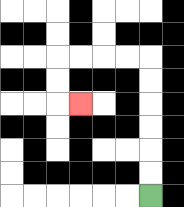{'start': '[6, 8]', 'end': '[3, 4]', 'path_directions': 'U,U,U,U,U,U,L,L,L,L,D,D,R', 'path_coordinates': '[[6, 8], [6, 7], [6, 6], [6, 5], [6, 4], [6, 3], [6, 2], [5, 2], [4, 2], [3, 2], [2, 2], [2, 3], [2, 4], [3, 4]]'}